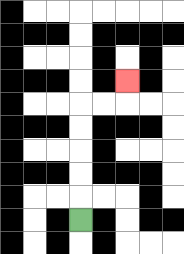{'start': '[3, 9]', 'end': '[5, 3]', 'path_directions': 'U,U,U,U,U,R,R,U', 'path_coordinates': '[[3, 9], [3, 8], [3, 7], [3, 6], [3, 5], [3, 4], [4, 4], [5, 4], [5, 3]]'}